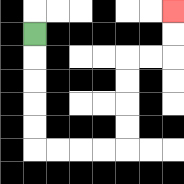{'start': '[1, 1]', 'end': '[7, 0]', 'path_directions': 'D,D,D,D,D,R,R,R,R,U,U,U,U,R,R,U,U', 'path_coordinates': '[[1, 1], [1, 2], [1, 3], [1, 4], [1, 5], [1, 6], [2, 6], [3, 6], [4, 6], [5, 6], [5, 5], [5, 4], [5, 3], [5, 2], [6, 2], [7, 2], [7, 1], [7, 0]]'}